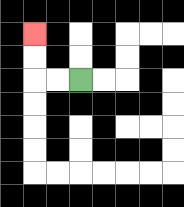{'start': '[3, 3]', 'end': '[1, 1]', 'path_directions': 'L,L,U,U', 'path_coordinates': '[[3, 3], [2, 3], [1, 3], [1, 2], [1, 1]]'}